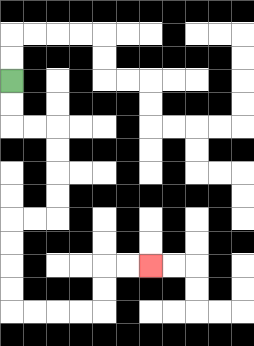{'start': '[0, 3]', 'end': '[6, 11]', 'path_directions': 'D,D,R,R,D,D,D,D,L,L,D,D,D,D,R,R,R,R,U,U,R,R', 'path_coordinates': '[[0, 3], [0, 4], [0, 5], [1, 5], [2, 5], [2, 6], [2, 7], [2, 8], [2, 9], [1, 9], [0, 9], [0, 10], [0, 11], [0, 12], [0, 13], [1, 13], [2, 13], [3, 13], [4, 13], [4, 12], [4, 11], [5, 11], [6, 11]]'}